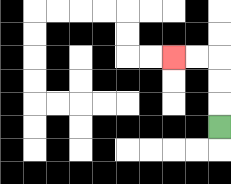{'start': '[9, 5]', 'end': '[7, 2]', 'path_directions': 'U,U,U,L,L', 'path_coordinates': '[[9, 5], [9, 4], [9, 3], [9, 2], [8, 2], [7, 2]]'}